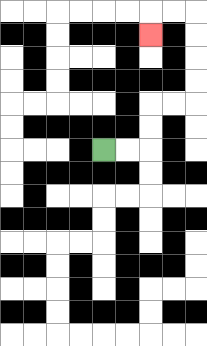{'start': '[4, 6]', 'end': '[6, 1]', 'path_directions': 'R,R,U,U,R,R,U,U,U,U,L,L,D', 'path_coordinates': '[[4, 6], [5, 6], [6, 6], [6, 5], [6, 4], [7, 4], [8, 4], [8, 3], [8, 2], [8, 1], [8, 0], [7, 0], [6, 0], [6, 1]]'}